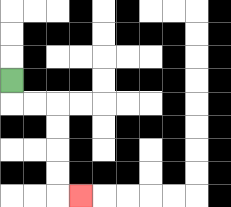{'start': '[0, 3]', 'end': '[3, 8]', 'path_directions': 'D,R,R,D,D,D,D,R', 'path_coordinates': '[[0, 3], [0, 4], [1, 4], [2, 4], [2, 5], [2, 6], [2, 7], [2, 8], [3, 8]]'}